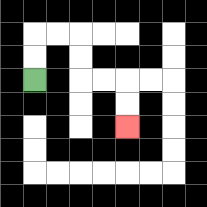{'start': '[1, 3]', 'end': '[5, 5]', 'path_directions': 'U,U,R,R,D,D,R,R,D,D', 'path_coordinates': '[[1, 3], [1, 2], [1, 1], [2, 1], [3, 1], [3, 2], [3, 3], [4, 3], [5, 3], [5, 4], [5, 5]]'}